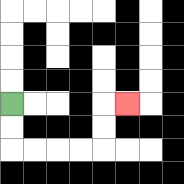{'start': '[0, 4]', 'end': '[5, 4]', 'path_directions': 'D,D,R,R,R,R,U,U,R', 'path_coordinates': '[[0, 4], [0, 5], [0, 6], [1, 6], [2, 6], [3, 6], [4, 6], [4, 5], [4, 4], [5, 4]]'}